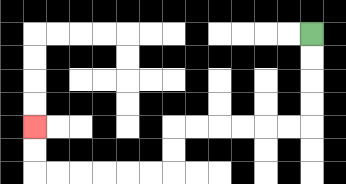{'start': '[13, 1]', 'end': '[1, 5]', 'path_directions': 'D,D,D,D,L,L,L,L,L,L,D,D,L,L,L,L,L,L,U,U', 'path_coordinates': '[[13, 1], [13, 2], [13, 3], [13, 4], [13, 5], [12, 5], [11, 5], [10, 5], [9, 5], [8, 5], [7, 5], [7, 6], [7, 7], [6, 7], [5, 7], [4, 7], [3, 7], [2, 7], [1, 7], [1, 6], [1, 5]]'}